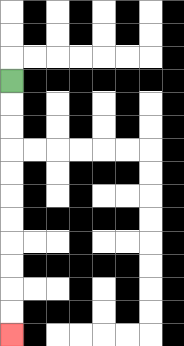{'start': '[0, 3]', 'end': '[0, 14]', 'path_directions': 'D,D,D,D,D,D,D,D,D,D,D', 'path_coordinates': '[[0, 3], [0, 4], [0, 5], [0, 6], [0, 7], [0, 8], [0, 9], [0, 10], [0, 11], [0, 12], [0, 13], [0, 14]]'}